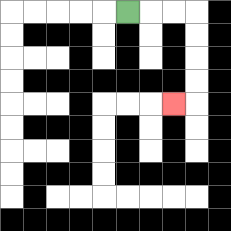{'start': '[5, 0]', 'end': '[7, 4]', 'path_directions': 'R,R,R,D,D,D,D,L', 'path_coordinates': '[[5, 0], [6, 0], [7, 0], [8, 0], [8, 1], [8, 2], [8, 3], [8, 4], [7, 4]]'}